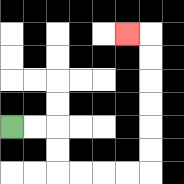{'start': '[0, 5]', 'end': '[5, 1]', 'path_directions': 'R,R,D,D,R,R,R,R,U,U,U,U,U,U,L', 'path_coordinates': '[[0, 5], [1, 5], [2, 5], [2, 6], [2, 7], [3, 7], [4, 7], [5, 7], [6, 7], [6, 6], [6, 5], [6, 4], [6, 3], [6, 2], [6, 1], [5, 1]]'}